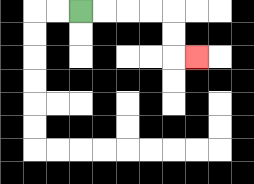{'start': '[3, 0]', 'end': '[8, 2]', 'path_directions': 'R,R,R,R,D,D,R', 'path_coordinates': '[[3, 0], [4, 0], [5, 0], [6, 0], [7, 0], [7, 1], [7, 2], [8, 2]]'}